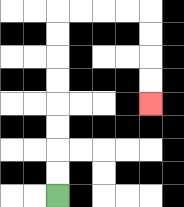{'start': '[2, 8]', 'end': '[6, 4]', 'path_directions': 'U,U,U,U,U,U,U,U,R,R,R,R,D,D,D,D', 'path_coordinates': '[[2, 8], [2, 7], [2, 6], [2, 5], [2, 4], [2, 3], [2, 2], [2, 1], [2, 0], [3, 0], [4, 0], [5, 0], [6, 0], [6, 1], [6, 2], [6, 3], [6, 4]]'}